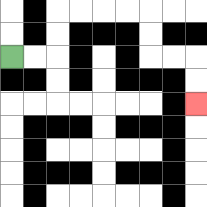{'start': '[0, 2]', 'end': '[8, 4]', 'path_directions': 'R,R,U,U,R,R,R,R,D,D,R,R,D,D', 'path_coordinates': '[[0, 2], [1, 2], [2, 2], [2, 1], [2, 0], [3, 0], [4, 0], [5, 0], [6, 0], [6, 1], [6, 2], [7, 2], [8, 2], [8, 3], [8, 4]]'}